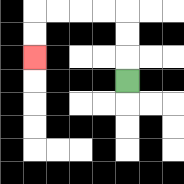{'start': '[5, 3]', 'end': '[1, 2]', 'path_directions': 'U,U,U,L,L,L,L,D,D', 'path_coordinates': '[[5, 3], [5, 2], [5, 1], [5, 0], [4, 0], [3, 0], [2, 0], [1, 0], [1, 1], [1, 2]]'}